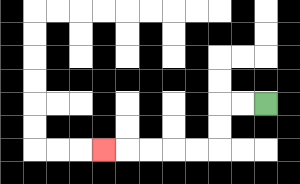{'start': '[11, 4]', 'end': '[4, 6]', 'path_directions': 'L,L,D,D,L,L,L,L,L', 'path_coordinates': '[[11, 4], [10, 4], [9, 4], [9, 5], [9, 6], [8, 6], [7, 6], [6, 6], [5, 6], [4, 6]]'}